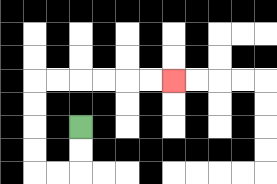{'start': '[3, 5]', 'end': '[7, 3]', 'path_directions': 'D,D,L,L,U,U,U,U,R,R,R,R,R,R', 'path_coordinates': '[[3, 5], [3, 6], [3, 7], [2, 7], [1, 7], [1, 6], [1, 5], [1, 4], [1, 3], [2, 3], [3, 3], [4, 3], [5, 3], [6, 3], [7, 3]]'}